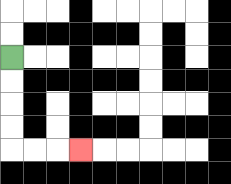{'start': '[0, 2]', 'end': '[3, 6]', 'path_directions': 'D,D,D,D,R,R,R', 'path_coordinates': '[[0, 2], [0, 3], [0, 4], [0, 5], [0, 6], [1, 6], [2, 6], [3, 6]]'}